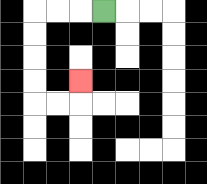{'start': '[4, 0]', 'end': '[3, 3]', 'path_directions': 'L,L,L,D,D,D,D,R,R,U', 'path_coordinates': '[[4, 0], [3, 0], [2, 0], [1, 0], [1, 1], [1, 2], [1, 3], [1, 4], [2, 4], [3, 4], [3, 3]]'}